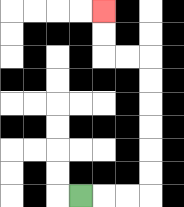{'start': '[3, 8]', 'end': '[4, 0]', 'path_directions': 'R,R,R,U,U,U,U,U,U,L,L,U,U', 'path_coordinates': '[[3, 8], [4, 8], [5, 8], [6, 8], [6, 7], [6, 6], [6, 5], [6, 4], [6, 3], [6, 2], [5, 2], [4, 2], [4, 1], [4, 0]]'}